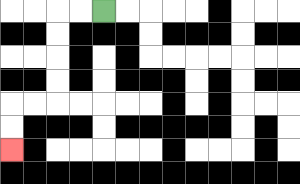{'start': '[4, 0]', 'end': '[0, 6]', 'path_directions': 'L,L,D,D,D,D,L,L,D,D', 'path_coordinates': '[[4, 0], [3, 0], [2, 0], [2, 1], [2, 2], [2, 3], [2, 4], [1, 4], [0, 4], [0, 5], [0, 6]]'}